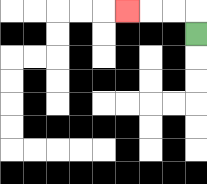{'start': '[8, 1]', 'end': '[5, 0]', 'path_directions': 'U,L,L,L', 'path_coordinates': '[[8, 1], [8, 0], [7, 0], [6, 0], [5, 0]]'}